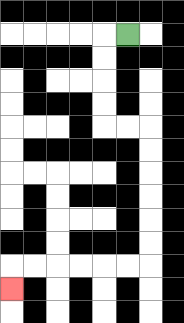{'start': '[5, 1]', 'end': '[0, 12]', 'path_directions': 'L,D,D,D,D,R,R,D,D,D,D,D,D,L,L,L,L,L,L,D', 'path_coordinates': '[[5, 1], [4, 1], [4, 2], [4, 3], [4, 4], [4, 5], [5, 5], [6, 5], [6, 6], [6, 7], [6, 8], [6, 9], [6, 10], [6, 11], [5, 11], [4, 11], [3, 11], [2, 11], [1, 11], [0, 11], [0, 12]]'}